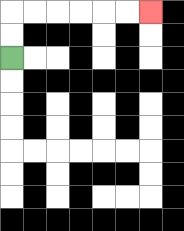{'start': '[0, 2]', 'end': '[6, 0]', 'path_directions': 'U,U,R,R,R,R,R,R', 'path_coordinates': '[[0, 2], [0, 1], [0, 0], [1, 0], [2, 0], [3, 0], [4, 0], [5, 0], [6, 0]]'}